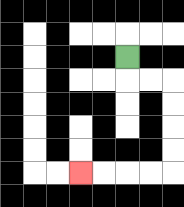{'start': '[5, 2]', 'end': '[3, 7]', 'path_directions': 'D,R,R,D,D,D,D,L,L,L,L', 'path_coordinates': '[[5, 2], [5, 3], [6, 3], [7, 3], [7, 4], [7, 5], [7, 6], [7, 7], [6, 7], [5, 7], [4, 7], [3, 7]]'}